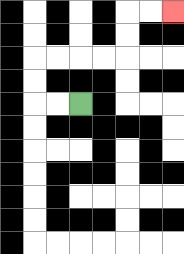{'start': '[3, 4]', 'end': '[7, 0]', 'path_directions': 'L,L,U,U,R,R,R,R,U,U,R,R', 'path_coordinates': '[[3, 4], [2, 4], [1, 4], [1, 3], [1, 2], [2, 2], [3, 2], [4, 2], [5, 2], [5, 1], [5, 0], [6, 0], [7, 0]]'}